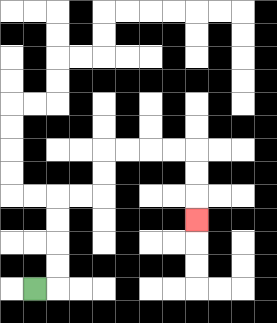{'start': '[1, 12]', 'end': '[8, 9]', 'path_directions': 'R,U,U,U,U,R,R,U,U,R,R,R,R,D,D,D', 'path_coordinates': '[[1, 12], [2, 12], [2, 11], [2, 10], [2, 9], [2, 8], [3, 8], [4, 8], [4, 7], [4, 6], [5, 6], [6, 6], [7, 6], [8, 6], [8, 7], [8, 8], [8, 9]]'}